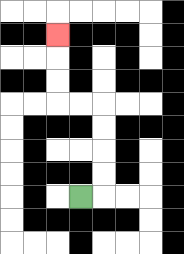{'start': '[3, 8]', 'end': '[2, 1]', 'path_directions': 'R,U,U,U,U,L,L,U,U,U', 'path_coordinates': '[[3, 8], [4, 8], [4, 7], [4, 6], [4, 5], [4, 4], [3, 4], [2, 4], [2, 3], [2, 2], [2, 1]]'}